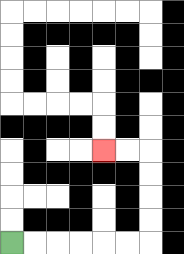{'start': '[0, 10]', 'end': '[4, 6]', 'path_directions': 'R,R,R,R,R,R,U,U,U,U,L,L', 'path_coordinates': '[[0, 10], [1, 10], [2, 10], [3, 10], [4, 10], [5, 10], [6, 10], [6, 9], [6, 8], [6, 7], [6, 6], [5, 6], [4, 6]]'}